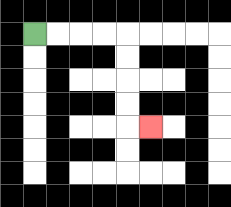{'start': '[1, 1]', 'end': '[6, 5]', 'path_directions': 'R,R,R,R,D,D,D,D,R', 'path_coordinates': '[[1, 1], [2, 1], [3, 1], [4, 1], [5, 1], [5, 2], [5, 3], [5, 4], [5, 5], [6, 5]]'}